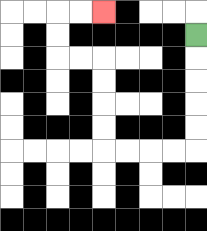{'start': '[8, 1]', 'end': '[4, 0]', 'path_directions': 'D,D,D,D,D,L,L,L,L,U,U,U,U,L,L,U,U,R,R', 'path_coordinates': '[[8, 1], [8, 2], [8, 3], [8, 4], [8, 5], [8, 6], [7, 6], [6, 6], [5, 6], [4, 6], [4, 5], [4, 4], [4, 3], [4, 2], [3, 2], [2, 2], [2, 1], [2, 0], [3, 0], [4, 0]]'}